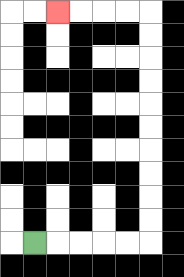{'start': '[1, 10]', 'end': '[2, 0]', 'path_directions': 'R,R,R,R,R,U,U,U,U,U,U,U,U,U,U,L,L,L,L', 'path_coordinates': '[[1, 10], [2, 10], [3, 10], [4, 10], [5, 10], [6, 10], [6, 9], [6, 8], [6, 7], [6, 6], [6, 5], [6, 4], [6, 3], [6, 2], [6, 1], [6, 0], [5, 0], [4, 0], [3, 0], [2, 0]]'}